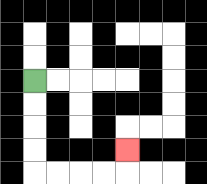{'start': '[1, 3]', 'end': '[5, 6]', 'path_directions': 'D,D,D,D,R,R,R,R,U', 'path_coordinates': '[[1, 3], [1, 4], [1, 5], [1, 6], [1, 7], [2, 7], [3, 7], [4, 7], [5, 7], [5, 6]]'}